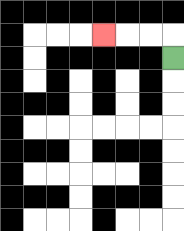{'start': '[7, 2]', 'end': '[4, 1]', 'path_directions': 'U,L,L,L', 'path_coordinates': '[[7, 2], [7, 1], [6, 1], [5, 1], [4, 1]]'}